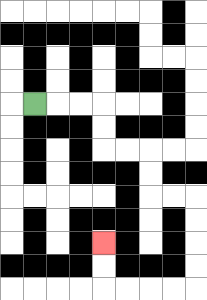{'start': '[1, 4]', 'end': '[4, 10]', 'path_directions': 'R,R,R,D,D,R,R,D,D,R,R,D,D,D,D,L,L,L,L,U,U', 'path_coordinates': '[[1, 4], [2, 4], [3, 4], [4, 4], [4, 5], [4, 6], [5, 6], [6, 6], [6, 7], [6, 8], [7, 8], [8, 8], [8, 9], [8, 10], [8, 11], [8, 12], [7, 12], [6, 12], [5, 12], [4, 12], [4, 11], [4, 10]]'}